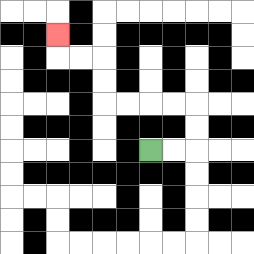{'start': '[6, 6]', 'end': '[2, 1]', 'path_directions': 'R,R,U,U,L,L,L,L,U,U,L,L,U', 'path_coordinates': '[[6, 6], [7, 6], [8, 6], [8, 5], [8, 4], [7, 4], [6, 4], [5, 4], [4, 4], [4, 3], [4, 2], [3, 2], [2, 2], [2, 1]]'}